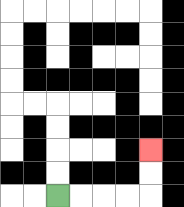{'start': '[2, 8]', 'end': '[6, 6]', 'path_directions': 'R,R,R,R,U,U', 'path_coordinates': '[[2, 8], [3, 8], [4, 8], [5, 8], [6, 8], [6, 7], [6, 6]]'}